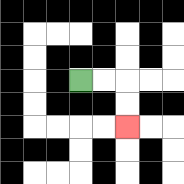{'start': '[3, 3]', 'end': '[5, 5]', 'path_directions': 'R,R,D,D', 'path_coordinates': '[[3, 3], [4, 3], [5, 3], [5, 4], [5, 5]]'}